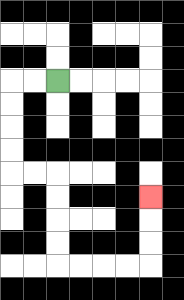{'start': '[2, 3]', 'end': '[6, 8]', 'path_directions': 'L,L,D,D,D,D,R,R,D,D,D,D,R,R,R,R,U,U,U', 'path_coordinates': '[[2, 3], [1, 3], [0, 3], [0, 4], [0, 5], [0, 6], [0, 7], [1, 7], [2, 7], [2, 8], [2, 9], [2, 10], [2, 11], [3, 11], [4, 11], [5, 11], [6, 11], [6, 10], [6, 9], [6, 8]]'}